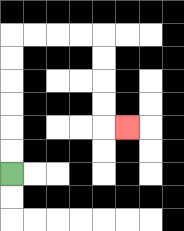{'start': '[0, 7]', 'end': '[5, 5]', 'path_directions': 'U,U,U,U,U,U,R,R,R,R,D,D,D,D,R', 'path_coordinates': '[[0, 7], [0, 6], [0, 5], [0, 4], [0, 3], [0, 2], [0, 1], [1, 1], [2, 1], [3, 1], [4, 1], [4, 2], [4, 3], [4, 4], [4, 5], [5, 5]]'}